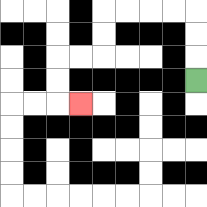{'start': '[8, 3]', 'end': '[3, 4]', 'path_directions': 'U,U,U,L,L,L,L,D,D,L,L,D,D,R', 'path_coordinates': '[[8, 3], [8, 2], [8, 1], [8, 0], [7, 0], [6, 0], [5, 0], [4, 0], [4, 1], [4, 2], [3, 2], [2, 2], [2, 3], [2, 4], [3, 4]]'}